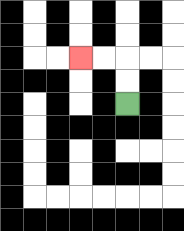{'start': '[5, 4]', 'end': '[3, 2]', 'path_directions': 'U,U,L,L', 'path_coordinates': '[[5, 4], [5, 3], [5, 2], [4, 2], [3, 2]]'}